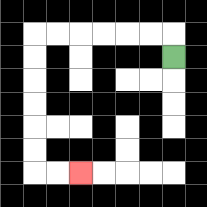{'start': '[7, 2]', 'end': '[3, 7]', 'path_directions': 'U,L,L,L,L,L,L,D,D,D,D,D,D,R,R', 'path_coordinates': '[[7, 2], [7, 1], [6, 1], [5, 1], [4, 1], [3, 1], [2, 1], [1, 1], [1, 2], [1, 3], [1, 4], [1, 5], [1, 6], [1, 7], [2, 7], [3, 7]]'}